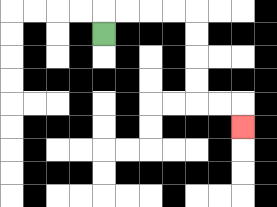{'start': '[4, 1]', 'end': '[10, 5]', 'path_directions': 'U,R,R,R,R,D,D,D,D,R,R,D', 'path_coordinates': '[[4, 1], [4, 0], [5, 0], [6, 0], [7, 0], [8, 0], [8, 1], [8, 2], [8, 3], [8, 4], [9, 4], [10, 4], [10, 5]]'}